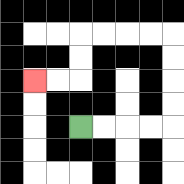{'start': '[3, 5]', 'end': '[1, 3]', 'path_directions': 'R,R,R,R,U,U,U,U,L,L,L,L,D,D,L,L', 'path_coordinates': '[[3, 5], [4, 5], [5, 5], [6, 5], [7, 5], [7, 4], [7, 3], [7, 2], [7, 1], [6, 1], [5, 1], [4, 1], [3, 1], [3, 2], [3, 3], [2, 3], [1, 3]]'}